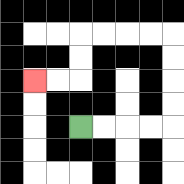{'start': '[3, 5]', 'end': '[1, 3]', 'path_directions': 'R,R,R,R,U,U,U,U,L,L,L,L,D,D,L,L', 'path_coordinates': '[[3, 5], [4, 5], [5, 5], [6, 5], [7, 5], [7, 4], [7, 3], [7, 2], [7, 1], [6, 1], [5, 1], [4, 1], [3, 1], [3, 2], [3, 3], [2, 3], [1, 3]]'}